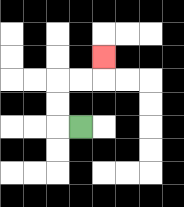{'start': '[3, 5]', 'end': '[4, 2]', 'path_directions': 'L,U,U,R,R,U', 'path_coordinates': '[[3, 5], [2, 5], [2, 4], [2, 3], [3, 3], [4, 3], [4, 2]]'}